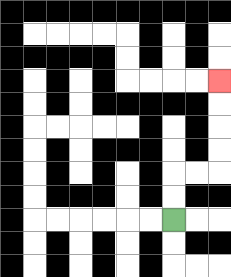{'start': '[7, 9]', 'end': '[9, 3]', 'path_directions': 'U,U,R,R,U,U,U,U', 'path_coordinates': '[[7, 9], [7, 8], [7, 7], [8, 7], [9, 7], [9, 6], [9, 5], [9, 4], [9, 3]]'}